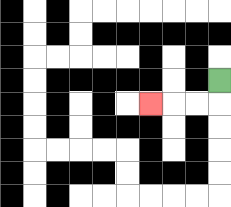{'start': '[9, 3]', 'end': '[6, 4]', 'path_directions': 'D,L,L,L', 'path_coordinates': '[[9, 3], [9, 4], [8, 4], [7, 4], [6, 4]]'}